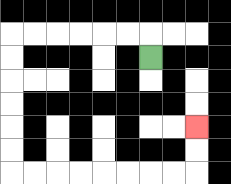{'start': '[6, 2]', 'end': '[8, 5]', 'path_directions': 'U,L,L,L,L,L,L,D,D,D,D,D,D,R,R,R,R,R,R,R,R,U,U', 'path_coordinates': '[[6, 2], [6, 1], [5, 1], [4, 1], [3, 1], [2, 1], [1, 1], [0, 1], [0, 2], [0, 3], [0, 4], [0, 5], [0, 6], [0, 7], [1, 7], [2, 7], [3, 7], [4, 7], [5, 7], [6, 7], [7, 7], [8, 7], [8, 6], [8, 5]]'}